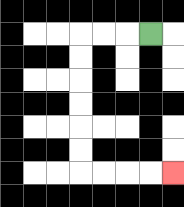{'start': '[6, 1]', 'end': '[7, 7]', 'path_directions': 'L,L,L,D,D,D,D,D,D,R,R,R,R', 'path_coordinates': '[[6, 1], [5, 1], [4, 1], [3, 1], [3, 2], [3, 3], [3, 4], [3, 5], [3, 6], [3, 7], [4, 7], [5, 7], [6, 7], [7, 7]]'}